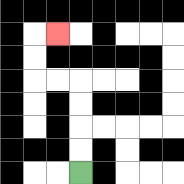{'start': '[3, 7]', 'end': '[2, 1]', 'path_directions': 'U,U,U,U,L,L,U,U,R', 'path_coordinates': '[[3, 7], [3, 6], [3, 5], [3, 4], [3, 3], [2, 3], [1, 3], [1, 2], [1, 1], [2, 1]]'}